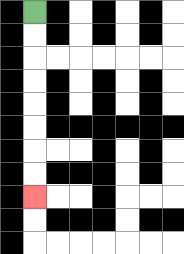{'start': '[1, 0]', 'end': '[1, 8]', 'path_directions': 'D,D,D,D,D,D,D,D', 'path_coordinates': '[[1, 0], [1, 1], [1, 2], [1, 3], [1, 4], [1, 5], [1, 6], [1, 7], [1, 8]]'}